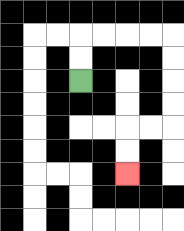{'start': '[3, 3]', 'end': '[5, 7]', 'path_directions': 'U,U,R,R,R,R,D,D,D,D,L,L,D,D', 'path_coordinates': '[[3, 3], [3, 2], [3, 1], [4, 1], [5, 1], [6, 1], [7, 1], [7, 2], [7, 3], [7, 4], [7, 5], [6, 5], [5, 5], [5, 6], [5, 7]]'}